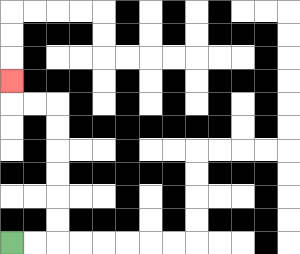{'start': '[0, 10]', 'end': '[0, 3]', 'path_directions': 'R,R,U,U,U,U,U,U,L,L,U', 'path_coordinates': '[[0, 10], [1, 10], [2, 10], [2, 9], [2, 8], [2, 7], [2, 6], [2, 5], [2, 4], [1, 4], [0, 4], [0, 3]]'}